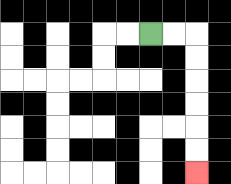{'start': '[6, 1]', 'end': '[8, 7]', 'path_directions': 'R,R,D,D,D,D,D,D', 'path_coordinates': '[[6, 1], [7, 1], [8, 1], [8, 2], [8, 3], [8, 4], [8, 5], [8, 6], [8, 7]]'}